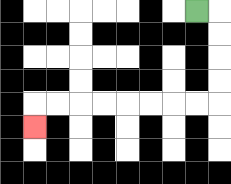{'start': '[8, 0]', 'end': '[1, 5]', 'path_directions': 'R,D,D,D,D,L,L,L,L,L,L,L,L,D', 'path_coordinates': '[[8, 0], [9, 0], [9, 1], [9, 2], [9, 3], [9, 4], [8, 4], [7, 4], [6, 4], [5, 4], [4, 4], [3, 4], [2, 4], [1, 4], [1, 5]]'}